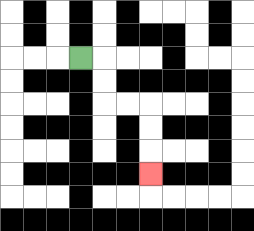{'start': '[3, 2]', 'end': '[6, 7]', 'path_directions': 'R,D,D,R,R,D,D,D', 'path_coordinates': '[[3, 2], [4, 2], [4, 3], [4, 4], [5, 4], [6, 4], [6, 5], [6, 6], [6, 7]]'}